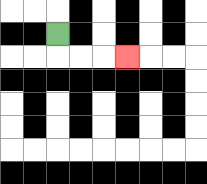{'start': '[2, 1]', 'end': '[5, 2]', 'path_directions': 'D,R,R,R', 'path_coordinates': '[[2, 1], [2, 2], [3, 2], [4, 2], [5, 2]]'}